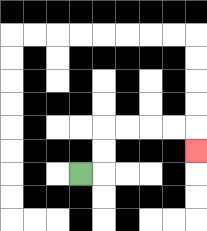{'start': '[3, 7]', 'end': '[8, 6]', 'path_directions': 'R,U,U,R,R,R,R,D', 'path_coordinates': '[[3, 7], [4, 7], [4, 6], [4, 5], [5, 5], [6, 5], [7, 5], [8, 5], [8, 6]]'}